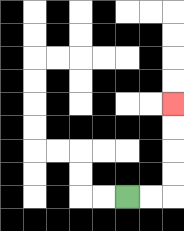{'start': '[5, 8]', 'end': '[7, 4]', 'path_directions': 'R,R,U,U,U,U', 'path_coordinates': '[[5, 8], [6, 8], [7, 8], [7, 7], [7, 6], [7, 5], [7, 4]]'}